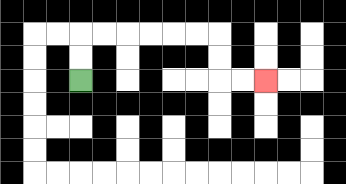{'start': '[3, 3]', 'end': '[11, 3]', 'path_directions': 'U,U,R,R,R,R,R,R,D,D,R,R', 'path_coordinates': '[[3, 3], [3, 2], [3, 1], [4, 1], [5, 1], [6, 1], [7, 1], [8, 1], [9, 1], [9, 2], [9, 3], [10, 3], [11, 3]]'}